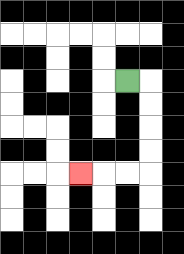{'start': '[5, 3]', 'end': '[3, 7]', 'path_directions': 'R,D,D,D,D,L,L,L', 'path_coordinates': '[[5, 3], [6, 3], [6, 4], [6, 5], [6, 6], [6, 7], [5, 7], [4, 7], [3, 7]]'}